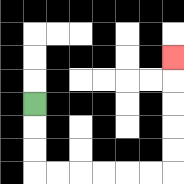{'start': '[1, 4]', 'end': '[7, 2]', 'path_directions': 'D,D,D,R,R,R,R,R,R,U,U,U,U,U', 'path_coordinates': '[[1, 4], [1, 5], [1, 6], [1, 7], [2, 7], [3, 7], [4, 7], [5, 7], [6, 7], [7, 7], [7, 6], [7, 5], [7, 4], [7, 3], [7, 2]]'}